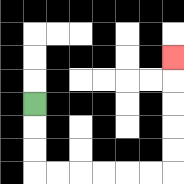{'start': '[1, 4]', 'end': '[7, 2]', 'path_directions': 'D,D,D,R,R,R,R,R,R,U,U,U,U,U', 'path_coordinates': '[[1, 4], [1, 5], [1, 6], [1, 7], [2, 7], [3, 7], [4, 7], [5, 7], [6, 7], [7, 7], [7, 6], [7, 5], [7, 4], [7, 3], [7, 2]]'}